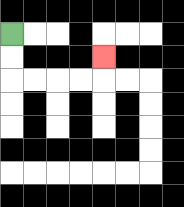{'start': '[0, 1]', 'end': '[4, 2]', 'path_directions': 'D,D,R,R,R,R,U', 'path_coordinates': '[[0, 1], [0, 2], [0, 3], [1, 3], [2, 3], [3, 3], [4, 3], [4, 2]]'}